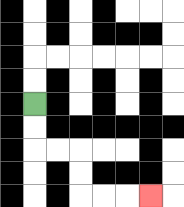{'start': '[1, 4]', 'end': '[6, 8]', 'path_directions': 'D,D,R,R,D,D,R,R,R', 'path_coordinates': '[[1, 4], [1, 5], [1, 6], [2, 6], [3, 6], [3, 7], [3, 8], [4, 8], [5, 8], [6, 8]]'}